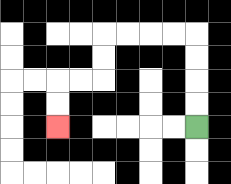{'start': '[8, 5]', 'end': '[2, 5]', 'path_directions': 'U,U,U,U,L,L,L,L,D,D,L,L,D,D', 'path_coordinates': '[[8, 5], [8, 4], [8, 3], [8, 2], [8, 1], [7, 1], [6, 1], [5, 1], [4, 1], [4, 2], [4, 3], [3, 3], [2, 3], [2, 4], [2, 5]]'}